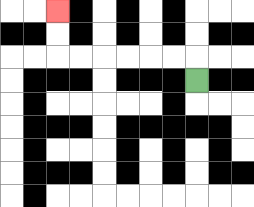{'start': '[8, 3]', 'end': '[2, 0]', 'path_directions': 'U,L,L,L,L,L,L,U,U', 'path_coordinates': '[[8, 3], [8, 2], [7, 2], [6, 2], [5, 2], [4, 2], [3, 2], [2, 2], [2, 1], [2, 0]]'}